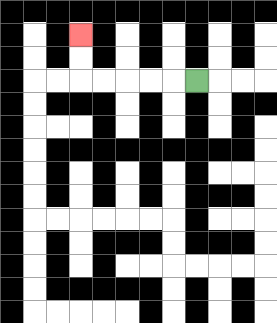{'start': '[8, 3]', 'end': '[3, 1]', 'path_directions': 'L,L,L,L,L,U,U', 'path_coordinates': '[[8, 3], [7, 3], [6, 3], [5, 3], [4, 3], [3, 3], [3, 2], [3, 1]]'}